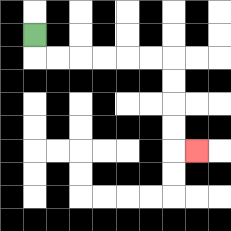{'start': '[1, 1]', 'end': '[8, 6]', 'path_directions': 'D,R,R,R,R,R,R,D,D,D,D,R', 'path_coordinates': '[[1, 1], [1, 2], [2, 2], [3, 2], [4, 2], [5, 2], [6, 2], [7, 2], [7, 3], [7, 4], [7, 5], [7, 6], [8, 6]]'}